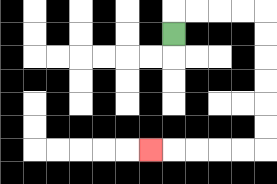{'start': '[7, 1]', 'end': '[6, 6]', 'path_directions': 'U,R,R,R,R,D,D,D,D,D,D,L,L,L,L,L', 'path_coordinates': '[[7, 1], [7, 0], [8, 0], [9, 0], [10, 0], [11, 0], [11, 1], [11, 2], [11, 3], [11, 4], [11, 5], [11, 6], [10, 6], [9, 6], [8, 6], [7, 6], [6, 6]]'}